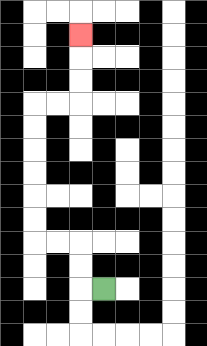{'start': '[4, 12]', 'end': '[3, 1]', 'path_directions': 'L,U,U,L,L,U,U,U,U,U,U,R,R,U,U,U', 'path_coordinates': '[[4, 12], [3, 12], [3, 11], [3, 10], [2, 10], [1, 10], [1, 9], [1, 8], [1, 7], [1, 6], [1, 5], [1, 4], [2, 4], [3, 4], [3, 3], [3, 2], [3, 1]]'}